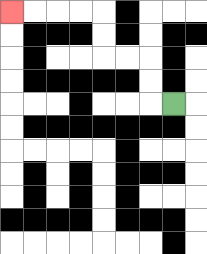{'start': '[7, 4]', 'end': '[0, 0]', 'path_directions': 'L,U,U,L,L,U,U,L,L,L,L', 'path_coordinates': '[[7, 4], [6, 4], [6, 3], [6, 2], [5, 2], [4, 2], [4, 1], [4, 0], [3, 0], [2, 0], [1, 0], [0, 0]]'}